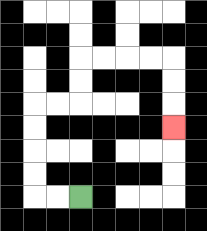{'start': '[3, 8]', 'end': '[7, 5]', 'path_directions': 'L,L,U,U,U,U,R,R,U,U,R,R,R,R,D,D,D', 'path_coordinates': '[[3, 8], [2, 8], [1, 8], [1, 7], [1, 6], [1, 5], [1, 4], [2, 4], [3, 4], [3, 3], [3, 2], [4, 2], [5, 2], [6, 2], [7, 2], [7, 3], [7, 4], [7, 5]]'}